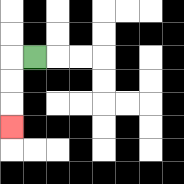{'start': '[1, 2]', 'end': '[0, 5]', 'path_directions': 'L,D,D,D', 'path_coordinates': '[[1, 2], [0, 2], [0, 3], [0, 4], [0, 5]]'}